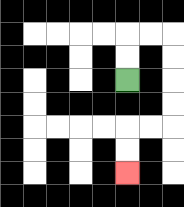{'start': '[5, 3]', 'end': '[5, 7]', 'path_directions': 'U,U,R,R,D,D,D,D,L,L,D,D', 'path_coordinates': '[[5, 3], [5, 2], [5, 1], [6, 1], [7, 1], [7, 2], [7, 3], [7, 4], [7, 5], [6, 5], [5, 5], [5, 6], [5, 7]]'}